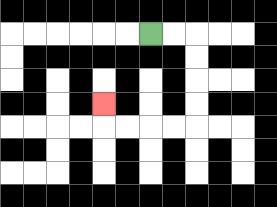{'start': '[6, 1]', 'end': '[4, 4]', 'path_directions': 'R,R,D,D,D,D,L,L,L,L,U', 'path_coordinates': '[[6, 1], [7, 1], [8, 1], [8, 2], [8, 3], [8, 4], [8, 5], [7, 5], [6, 5], [5, 5], [4, 5], [4, 4]]'}